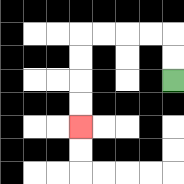{'start': '[7, 3]', 'end': '[3, 5]', 'path_directions': 'U,U,L,L,L,L,D,D,D,D', 'path_coordinates': '[[7, 3], [7, 2], [7, 1], [6, 1], [5, 1], [4, 1], [3, 1], [3, 2], [3, 3], [3, 4], [3, 5]]'}